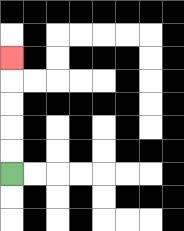{'start': '[0, 7]', 'end': '[0, 2]', 'path_directions': 'U,U,U,U,U', 'path_coordinates': '[[0, 7], [0, 6], [0, 5], [0, 4], [0, 3], [0, 2]]'}